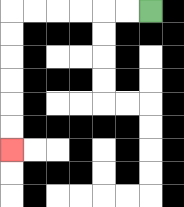{'start': '[6, 0]', 'end': '[0, 6]', 'path_directions': 'L,L,L,L,L,L,D,D,D,D,D,D', 'path_coordinates': '[[6, 0], [5, 0], [4, 0], [3, 0], [2, 0], [1, 0], [0, 0], [0, 1], [0, 2], [0, 3], [0, 4], [0, 5], [0, 6]]'}